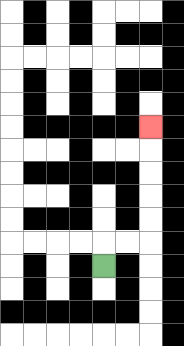{'start': '[4, 11]', 'end': '[6, 5]', 'path_directions': 'U,R,R,U,U,U,U,U', 'path_coordinates': '[[4, 11], [4, 10], [5, 10], [6, 10], [6, 9], [6, 8], [6, 7], [6, 6], [6, 5]]'}